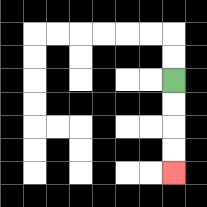{'start': '[7, 3]', 'end': '[7, 7]', 'path_directions': 'D,D,D,D', 'path_coordinates': '[[7, 3], [7, 4], [7, 5], [7, 6], [7, 7]]'}